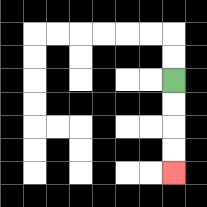{'start': '[7, 3]', 'end': '[7, 7]', 'path_directions': 'D,D,D,D', 'path_coordinates': '[[7, 3], [7, 4], [7, 5], [7, 6], [7, 7]]'}